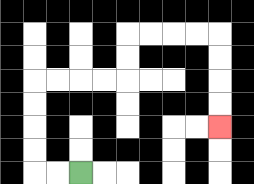{'start': '[3, 7]', 'end': '[9, 5]', 'path_directions': 'L,L,U,U,U,U,R,R,R,R,U,U,R,R,R,R,D,D,D,D', 'path_coordinates': '[[3, 7], [2, 7], [1, 7], [1, 6], [1, 5], [1, 4], [1, 3], [2, 3], [3, 3], [4, 3], [5, 3], [5, 2], [5, 1], [6, 1], [7, 1], [8, 1], [9, 1], [9, 2], [9, 3], [9, 4], [9, 5]]'}